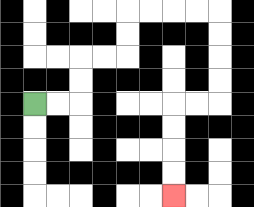{'start': '[1, 4]', 'end': '[7, 8]', 'path_directions': 'R,R,U,U,R,R,U,U,R,R,R,R,D,D,D,D,L,L,D,D,D,D', 'path_coordinates': '[[1, 4], [2, 4], [3, 4], [3, 3], [3, 2], [4, 2], [5, 2], [5, 1], [5, 0], [6, 0], [7, 0], [8, 0], [9, 0], [9, 1], [9, 2], [9, 3], [9, 4], [8, 4], [7, 4], [7, 5], [7, 6], [7, 7], [7, 8]]'}